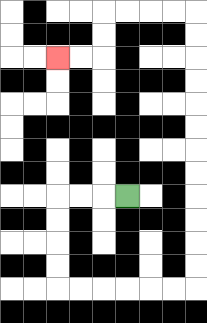{'start': '[5, 8]', 'end': '[2, 2]', 'path_directions': 'L,L,L,D,D,D,D,R,R,R,R,R,R,U,U,U,U,U,U,U,U,U,U,U,U,L,L,L,L,D,D,L,L', 'path_coordinates': '[[5, 8], [4, 8], [3, 8], [2, 8], [2, 9], [2, 10], [2, 11], [2, 12], [3, 12], [4, 12], [5, 12], [6, 12], [7, 12], [8, 12], [8, 11], [8, 10], [8, 9], [8, 8], [8, 7], [8, 6], [8, 5], [8, 4], [8, 3], [8, 2], [8, 1], [8, 0], [7, 0], [6, 0], [5, 0], [4, 0], [4, 1], [4, 2], [3, 2], [2, 2]]'}